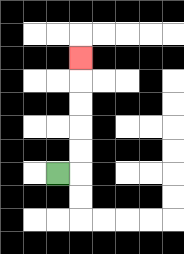{'start': '[2, 7]', 'end': '[3, 2]', 'path_directions': 'R,U,U,U,U,U', 'path_coordinates': '[[2, 7], [3, 7], [3, 6], [3, 5], [3, 4], [3, 3], [3, 2]]'}